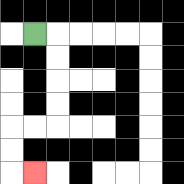{'start': '[1, 1]', 'end': '[1, 7]', 'path_directions': 'R,D,D,D,D,L,L,D,D,R', 'path_coordinates': '[[1, 1], [2, 1], [2, 2], [2, 3], [2, 4], [2, 5], [1, 5], [0, 5], [0, 6], [0, 7], [1, 7]]'}